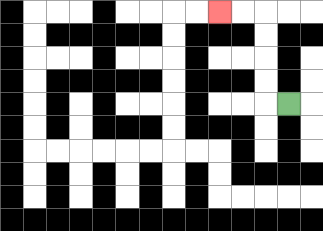{'start': '[12, 4]', 'end': '[9, 0]', 'path_directions': 'L,U,U,U,U,L,L', 'path_coordinates': '[[12, 4], [11, 4], [11, 3], [11, 2], [11, 1], [11, 0], [10, 0], [9, 0]]'}